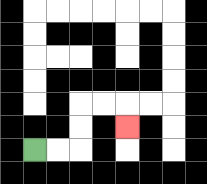{'start': '[1, 6]', 'end': '[5, 5]', 'path_directions': 'R,R,U,U,R,R,D', 'path_coordinates': '[[1, 6], [2, 6], [3, 6], [3, 5], [3, 4], [4, 4], [5, 4], [5, 5]]'}